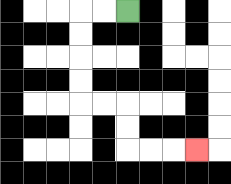{'start': '[5, 0]', 'end': '[8, 6]', 'path_directions': 'L,L,D,D,D,D,R,R,D,D,R,R,R', 'path_coordinates': '[[5, 0], [4, 0], [3, 0], [3, 1], [3, 2], [3, 3], [3, 4], [4, 4], [5, 4], [5, 5], [5, 6], [6, 6], [7, 6], [8, 6]]'}